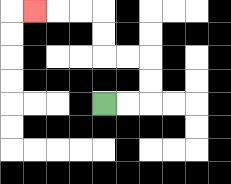{'start': '[4, 4]', 'end': '[1, 0]', 'path_directions': 'R,R,U,U,L,L,U,U,L,L,L', 'path_coordinates': '[[4, 4], [5, 4], [6, 4], [6, 3], [6, 2], [5, 2], [4, 2], [4, 1], [4, 0], [3, 0], [2, 0], [1, 0]]'}